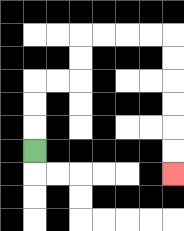{'start': '[1, 6]', 'end': '[7, 7]', 'path_directions': 'U,U,U,R,R,U,U,R,R,R,R,D,D,D,D,D,D', 'path_coordinates': '[[1, 6], [1, 5], [1, 4], [1, 3], [2, 3], [3, 3], [3, 2], [3, 1], [4, 1], [5, 1], [6, 1], [7, 1], [7, 2], [7, 3], [7, 4], [7, 5], [7, 6], [7, 7]]'}